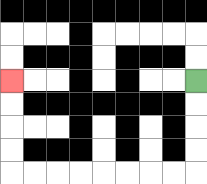{'start': '[8, 3]', 'end': '[0, 3]', 'path_directions': 'D,D,D,D,L,L,L,L,L,L,L,L,U,U,U,U', 'path_coordinates': '[[8, 3], [8, 4], [8, 5], [8, 6], [8, 7], [7, 7], [6, 7], [5, 7], [4, 7], [3, 7], [2, 7], [1, 7], [0, 7], [0, 6], [0, 5], [0, 4], [0, 3]]'}